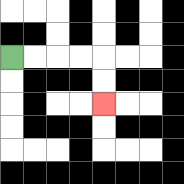{'start': '[0, 2]', 'end': '[4, 4]', 'path_directions': 'R,R,R,R,D,D', 'path_coordinates': '[[0, 2], [1, 2], [2, 2], [3, 2], [4, 2], [4, 3], [4, 4]]'}